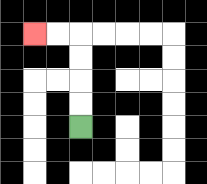{'start': '[3, 5]', 'end': '[1, 1]', 'path_directions': 'U,U,U,U,L,L', 'path_coordinates': '[[3, 5], [3, 4], [3, 3], [3, 2], [3, 1], [2, 1], [1, 1]]'}